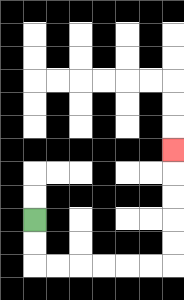{'start': '[1, 9]', 'end': '[7, 6]', 'path_directions': 'D,D,R,R,R,R,R,R,U,U,U,U,U', 'path_coordinates': '[[1, 9], [1, 10], [1, 11], [2, 11], [3, 11], [4, 11], [5, 11], [6, 11], [7, 11], [7, 10], [7, 9], [7, 8], [7, 7], [7, 6]]'}